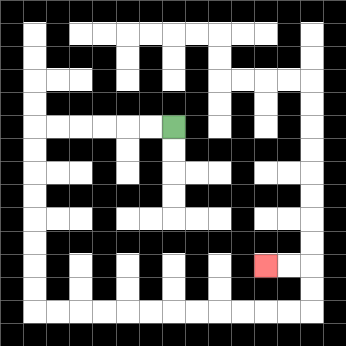{'start': '[7, 5]', 'end': '[11, 11]', 'path_directions': 'L,L,L,L,L,L,D,D,D,D,D,D,D,D,R,R,R,R,R,R,R,R,R,R,R,R,U,U,L,L', 'path_coordinates': '[[7, 5], [6, 5], [5, 5], [4, 5], [3, 5], [2, 5], [1, 5], [1, 6], [1, 7], [1, 8], [1, 9], [1, 10], [1, 11], [1, 12], [1, 13], [2, 13], [3, 13], [4, 13], [5, 13], [6, 13], [7, 13], [8, 13], [9, 13], [10, 13], [11, 13], [12, 13], [13, 13], [13, 12], [13, 11], [12, 11], [11, 11]]'}